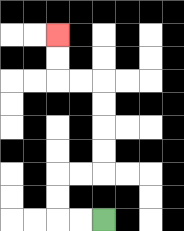{'start': '[4, 9]', 'end': '[2, 1]', 'path_directions': 'L,L,U,U,R,R,U,U,U,U,L,L,U,U', 'path_coordinates': '[[4, 9], [3, 9], [2, 9], [2, 8], [2, 7], [3, 7], [4, 7], [4, 6], [4, 5], [4, 4], [4, 3], [3, 3], [2, 3], [2, 2], [2, 1]]'}